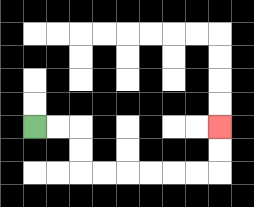{'start': '[1, 5]', 'end': '[9, 5]', 'path_directions': 'R,R,D,D,R,R,R,R,R,R,U,U', 'path_coordinates': '[[1, 5], [2, 5], [3, 5], [3, 6], [3, 7], [4, 7], [5, 7], [6, 7], [7, 7], [8, 7], [9, 7], [9, 6], [9, 5]]'}